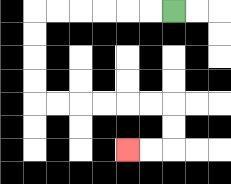{'start': '[7, 0]', 'end': '[5, 6]', 'path_directions': 'L,L,L,L,L,L,D,D,D,D,R,R,R,R,R,R,D,D,L,L', 'path_coordinates': '[[7, 0], [6, 0], [5, 0], [4, 0], [3, 0], [2, 0], [1, 0], [1, 1], [1, 2], [1, 3], [1, 4], [2, 4], [3, 4], [4, 4], [5, 4], [6, 4], [7, 4], [7, 5], [7, 6], [6, 6], [5, 6]]'}